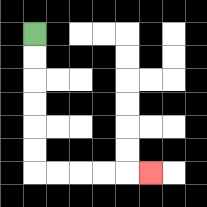{'start': '[1, 1]', 'end': '[6, 7]', 'path_directions': 'D,D,D,D,D,D,R,R,R,R,R', 'path_coordinates': '[[1, 1], [1, 2], [1, 3], [1, 4], [1, 5], [1, 6], [1, 7], [2, 7], [3, 7], [4, 7], [5, 7], [6, 7]]'}